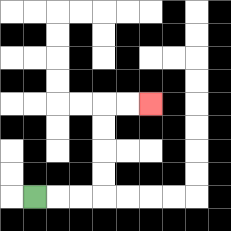{'start': '[1, 8]', 'end': '[6, 4]', 'path_directions': 'R,R,R,U,U,U,U,R,R', 'path_coordinates': '[[1, 8], [2, 8], [3, 8], [4, 8], [4, 7], [4, 6], [4, 5], [4, 4], [5, 4], [6, 4]]'}